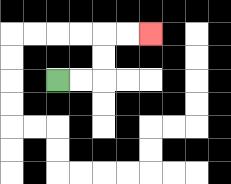{'start': '[2, 3]', 'end': '[6, 1]', 'path_directions': 'R,R,U,U,R,R', 'path_coordinates': '[[2, 3], [3, 3], [4, 3], [4, 2], [4, 1], [5, 1], [6, 1]]'}